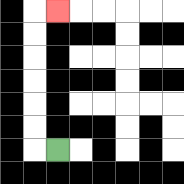{'start': '[2, 6]', 'end': '[2, 0]', 'path_directions': 'L,U,U,U,U,U,U,R', 'path_coordinates': '[[2, 6], [1, 6], [1, 5], [1, 4], [1, 3], [1, 2], [1, 1], [1, 0], [2, 0]]'}